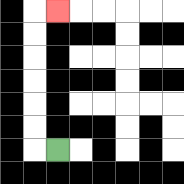{'start': '[2, 6]', 'end': '[2, 0]', 'path_directions': 'L,U,U,U,U,U,U,R', 'path_coordinates': '[[2, 6], [1, 6], [1, 5], [1, 4], [1, 3], [1, 2], [1, 1], [1, 0], [2, 0]]'}